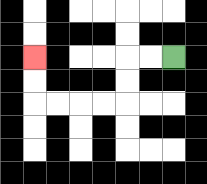{'start': '[7, 2]', 'end': '[1, 2]', 'path_directions': 'L,L,D,D,L,L,L,L,U,U', 'path_coordinates': '[[7, 2], [6, 2], [5, 2], [5, 3], [5, 4], [4, 4], [3, 4], [2, 4], [1, 4], [1, 3], [1, 2]]'}